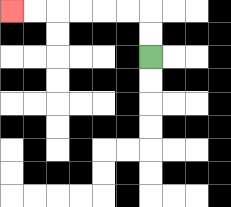{'start': '[6, 2]', 'end': '[0, 0]', 'path_directions': 'U,U,L,L,L,L,L,L', 'path_coordinates': '[[6, 2], [6, 1], [6, 0], [5, 0], [4, 0], [3, 0], [2, 0], [1, 0], [0, 0]]'}